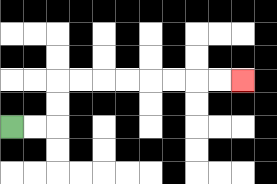{'start': '[0, 5]', 'end': '[10, 3]', 'path_directions': 'R,R,U,U,R,R,R,R,R,R,R,R', 'path_coordinates': '[[0, 5], [1, 5], [2, 5], [2, 4], [2, 3], [3, 3], [4, 3], [5, 3], [6, 3], [7, 3], [8, 3], [9, 3], [10, 3]]'}